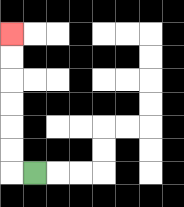{'start': '[1, 7]', 'end': '[0, 1]', 'path_directions': 'L,U,U,U,U,U,U', 'path_coordinates': '[[1, 7], [0, 7], [0, 6], [0, 5], [0, 4], [0, 3], [0, 2], [0, 1]]'}